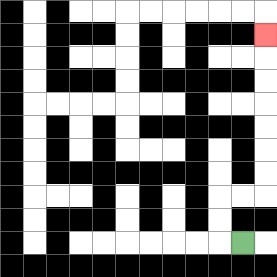{'start': '[10, 10]', 'end': '[11, 1]', 'path_directions': 'L,U,U,R,R,U,U,U,U,U,U,U', 'path_coordinates': '[[10, 10], [9, 10], [9, 9], [9, 8], [10, 8], [11, 8], [11, 7], [11, 6], [11, 5], [11, 4], [11, 3], [11, 2], [11, 1]]'}